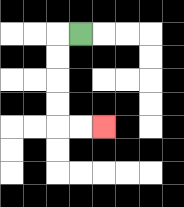{'start': '[3, 1]', 'end': '[4, 5]', 'path_directions': 'L,D,D,D,D,R,R', 'path_coordinates': '[[3, 1], [2, 1], [2, 2], [2, 3], [2, 4], [2, 5], [3, 5], [4, 5]]'}